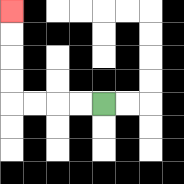{'start': '[4, 4]', 'end': '[0, 0]', 'path_directions': 'L,L,L,L,U,U,U,U', 'path_coordinates': '[[4, 4], [3, 4], [2, 4], [1, 4], [0, 4], [0, 3], [0, 2], [0, 1], [0, 0]]'}